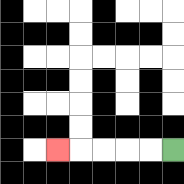{'start': '[7, 6]', 'end': '[2, 6]', 'path_directions': 'L,L,L,L,L', 'path_coordinates': '[[7, 6], [6, 6], [5, 6], [4, 6], [3, 6], [2, 6]]'}